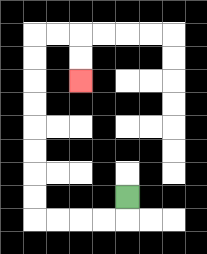{'start': '[5, 8]', 'end': '[3, 3]', 'path_directions': 'D,L,L,L,L,U,U,U,U,U,U,U,U,R,R,D,D', 'path_coordinates': '[[5, 8], [5, 9], [4, 9], [3, 9], [2, 9], [1, 9], [1, 8], [1, 7], [1, 6], [1, 5], [1, 4], [1, 3], [1, 2], [1, 1], [2, 1], [3, 1], [3, 2], [3, 3]]'}